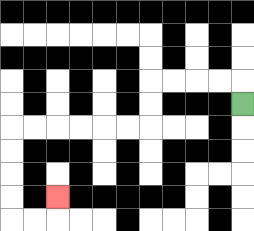{'start': '[10, 4]', 'end': '[2, 8]', 'path_directions': 'U,L,L,L,L,D,D,L,L,L,L,L,L,D,D,D,D,R,R,U', 'path_coordinates': '[[10, 4], [10, 3], [9, 3], [8, 3], [7, 3], [6, 3], [6, 4], [6, 5], [5, 5], [4, 5], [3, 5], [2, 5], [1, 5], [0, 5], [0, 6], [0, 7], [0, 8], [0, 9], [1, 9], [2, 9], [2, 8]]'}